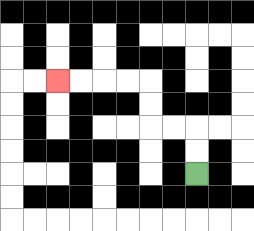{'start': '[8, 7]', 'end': '[2, 3]', 'path_directions': 'U,U,L,L,U,U,L,L,L,L', 'path_coordinates': '[[8, 7], [8, 6], [8, 5], [7, 5], [6, 5], [6, 4], [6, 3], [5, 3], [4, 3], [3, 3], [2, 3]]'}